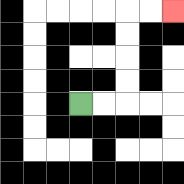{'start': '[3, 4]', 'end': '[7, 0]', 'path_directions': 'R,R,U,U,U,U,R,R', 'path_coordinates': '[[3, 4], [4, 4], [5, 4], [5, 3], [5, 2], [5, 1], [5, 0], [6, 0], [7, 0]]'}